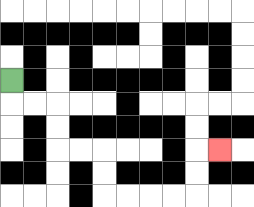{'start': '[0, 3]', 'end': '[9, 6]', 'path_directions': 'D,R,R,D,D,R,R,D,D,R,R,R,R,U,U,R', 'path_coordinates': '[[0, 3], [0, 4], [1, 4], [2, 4], [2, 5], [2, 6], [3, 6], [4, 6], [4, 7], [4, 8], [5, 8], [6, 8], [7, 8], [8, 8], [8, 7], [8, 6], [9, 6]]'}